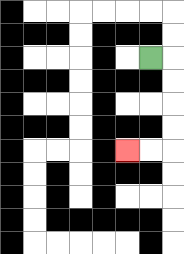{'start': '[6, 2]', 'end': '[5, 6]', 'path_directions': 'R,D,D,D,D,L,L', 'path_coordinates': '[[6, 2], [7, 2], [7, 3], [7, 4], [7, 5], [7, 6], [6, 6], [5, 6]]'}